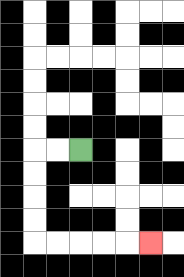{'start': '[3, 6]', 'end': '[6, 10]', 'path_directions': 'L,L,D,D,D,D,R,R,R,R,R', 'path_coordinates': '[[3, 6], [2, 6], [1, 6], [1, 7], [1, 8], [1, 9], [1, 10], [2, 10], [3, 10], [4, 10], [5, 10], [6, 10]]'}